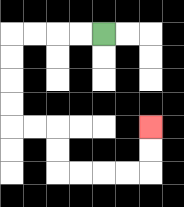{'start': '[4, 1]', 'end': '[6, 5]', 'path_directions': 'L,L,L,L,D,D,D,D,R,R,D,D,R,R,R,R,U,U', 'path_coordinates': '[[4, 1], [3, 1], [2, 1], [1, 1], [0, 1], [0, 2], [0, 3], [0, 4], [0, 5], [1, 5], [2, 5], [2, 6], [2, 7], [3, 7], [4, 7], [5, 7], [6, 7], [6, 6], [6, 5]]'}